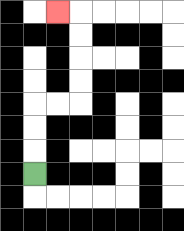{'start': '[1, 7]', 'end': '[2, 0]', 'path_directions': 'U,U,U,R,R,U,U,U,U,L', 'path_coordinates': '[[1, 7], [1, 6], [1, 5], [1, 4], [2, 4], [3, 4], [3, 3], [3, 2], [3, 1], [3, 0], [2, 0]]'}